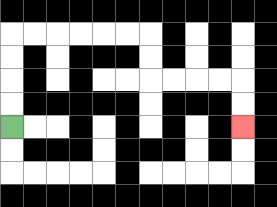{'start': '[0, 5]', 'end': '[10, 5]', 'path_directions': 'U,U,U,U,R,R,R,R,R,R,D,D,R,R,R,R,D,D', 'path_coordinates': '[[0, 5], [0, 4], [0, 3], [0, 2], [0, 1], [1, 1], [2, 1], [3, 1], [4, 1], [5, 1], [6, 1], [6, 2], [6, 3], [7, 3], [8, 3], [9, 3], [10, 3], [10, 4], [10, 5]]'}